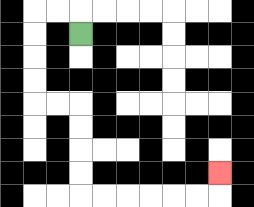{'start': '[3, 1]', 'end': '[9, 7]', 'path_directions': 'U,L,L,D,D,D,D,R,R,D,D,D,D,R,R,R,R,R,R,U', 'path_coordinates': '[[3, 1], [3, 0], [2, 0], [1, 0], [1, 1], [1, 2], [1, 3], [1, 4], [2, 4], [3, 4], [3, 5], [3, 6], [3, 7], [3, 8], [4, 8], [5, 8], [6, 8], [7, 8], [8, 8], [9, 8], [9, 7]]'}